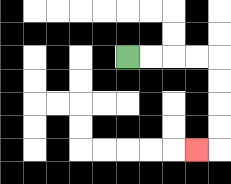{'start': '[5, 2]', 'end': '[8, 6]', 'path_directions': 'R,R,R,R,D,D,D,D,L', 'path_coordinates': '[[5, 2], [6, 2], [7, 2], [8, 2], [9, 2], [9, 3], [9, 4], [9, 5], [9, 6], [8, 6]]'}